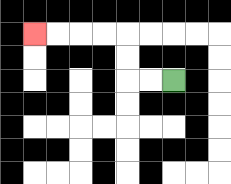{'start': '[7, 3]', 'end': '[1, 1]', 'path_directions': 'L,L,U,U,L,L,L,L', 'path_coordinates': '[[7, 3], [6, 3], [5, 3], [5, 2], [5, 1], [4, 1], [3, 1], [2, 1], [1, 1]]'}